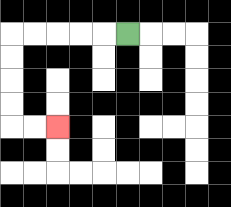{'start': '[5, 1]', 'end': '[2, 5]', 'path_directions': 'L,L,L,L,L,D,D,D,D,R,R', 'path_coordinates': '[[5, 1], [4, 1], [3, 1], [2, 1], [1, 1], [0, 1], [0, 2], [0, 3], [0, 4], [0, 5], [1, 5], [2, 5]]'}